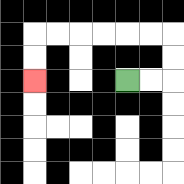{'start': '[5, 3]', 'end': '[1, 3]', 'path_directions': 'R,R,U,U,L,L,L,L,L,L,D,D', 'path_coordinates': '[[5, 3], [6, 3], [7, 3], [7, 2], [7, 1], [6, 1], [5, 1], [4, 1], [3, 1], [2, 1], [1, 1], [1, 2], [1, 3]]'}